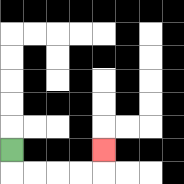{'start': '[0, 6]', 'end': '[4, 6]', 'path_directions': 'D,R,R,R,R,U', 'path_coordinates': '[[0, 6], [0, 7], [1, 7], [2, 7], [3, 7], [4, 7], [4, 6]]'}